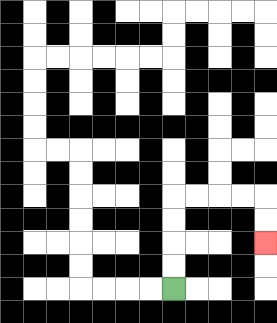{'start': '[7, 12]', 'end': '[11, 10]', 'path_directions': 'U,U,U,U,R,R,R,R,D,D', 'path_coordinates': '[[7, 12], [7, 11], [7, 10], [7, 9], [7, 8], [8, 8], [9, 8], [10, 8], [11, 8], [11, 9], [11, 10]]'}